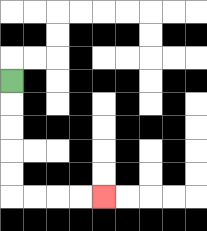{'start': '[0, 3]', 'end': '[4, 8]', 'path_directions': 'D,D,D,D,D,R,R,R,R', 'path_coordinates': '[[0, 3], [0, 4], [0, 5], [0, 6], [0, 7], [0, 8], [1, 8], [2, 8], [3, 8], [4, 8]]'}